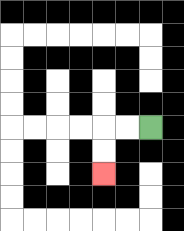{'start': '[6, 5]', 'end': '[4, 7]', 'path_directions': 'L,L,D,D', 'path_coordinates': '[[6, 5], [5, 5], [4, 5], [4, 6], [4, 7]]'}